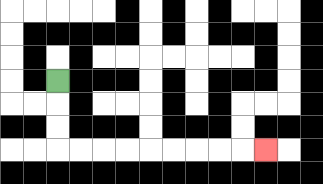{'start': '[2, 3]', 'end': '[11, 6]', 'path_directions': 'D,D,D,R,R,R,R,R,R,R,R,R', 'path_coordinates': '[[2, 3], [2, 4], [2, 5], [2, 6], [3, 6], [4, 6], [5, 6], [6, 6], [7, 6], [8, 6], [9, 6], [10, 6], [11, 6]]'}